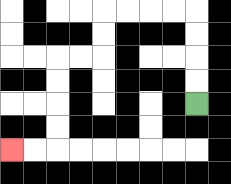{'start': '[8, 4]', 'end': '[0, 6]', 'path_directions': 'U,U,U,U,L,L,L,L,D,D,L,L,D,D,D,D,L,L', 'path_coordinates': '[[8, 4], [8, 3], [8, 2], [8, 1], [8, 0], [7, 0], [6, 0], [5, 0], [4, 0], [4, 1], [4, 2], [3, 2], [2, 2], [2, 3], [2, 4], [2, 5], [2, 6], [1, 6], [0, 6]]'}